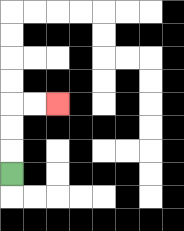{'start': '[0, 7]', 'end': '[2, 4]', 'path_directions': 'U,U,U,R,R', 'path_coordinates': '[[0, 7], [0, 6], [0, 5], [0, 4], [1, 4], [2, 4]]'}